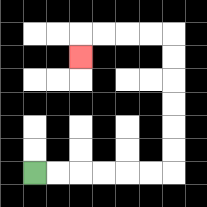{'start': '[1, 7]', 'end': '[3, 2]', 'path_directions': 'R,R,R,R,R,R,U,U,U,U,U,U,L,L,L,L,D', 'path_coordinates': '[[1, 7], [2, 7], [3, 7], [4, 7], [5, 7], [6, 7], [7, 7], [7, 6], [7, 5], [7, 4], [7, 3], [7, 2], [7, 1], [6, 1], [5, 1], [4, 1], [3, 1], [3, 2]]'}